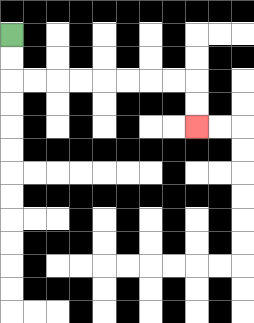{'start': '[0, 1]', 'end': '[8, 5]', 'path_directions': 'D,D,R,R,R,R,R,R,R,R,D,D', 'path_coordinates': '[[0, 1], [0, 2], [0, 3], [1, 3], [2, 3], [3, 3], [4, 3], [5, 3], [6, 3], [7, 3], [8, 3], [8, 4], [8, 5]]'}